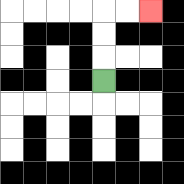{'start': '[4, 3]', 'end': '[6, 0]', 'path_directions': 'U,U,U,R,R', 'path_coordinates': '[[4, 3], [4, 2], [4, 1], [4, 0], [5, 0], [6, 0]]'}